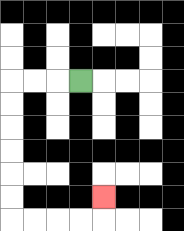{'start': '[3, 3]', 'end': '[4, 8]', 'path_directions': 'L,L,L,D,D,D,D,D,D,R,R,R,R,U', 'path_coordinates': '[[3, 3], [2, 3], [1, 3], [0, 3], [0, 4], [0, 5], [0, 6], [0, 7], [0, 8], [0, 9], [1, 9], [2, 9], [3, 9], [4, 9], [4, 8]]'}